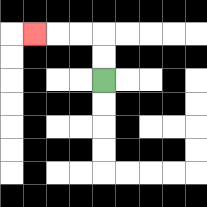{'start': '[4, 3]', 'end': '[1, 1]', 'path_directions': 'U,U,L,L,L', 'path_coordinates': '[[4, 3], [4, 2], [4, 1], [3, 1], [2, 1], [1, 1]]'}